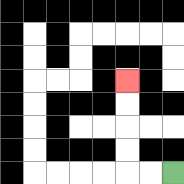{'start': '[7, 7]', 'end': '[5, 3]', 'path_directions': 'L,L,U,U,U,U', 'path_coordinates': '[[7, 7], [6, 7], [5, 7], [5, 6], [5, 5], [5, 4], [5, 3]]'}